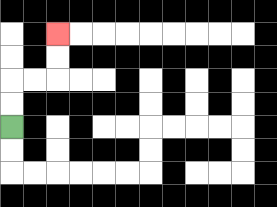{'start': '[0, 5]', 'end': '[2, 1]', 'path_directions': 'U,U,R,R,U,U', 'path_coordinates': '[[0, 5], [0, 4], [0, 3], [1, 3], [2, 3], [2, 2], [2, 1]]'}